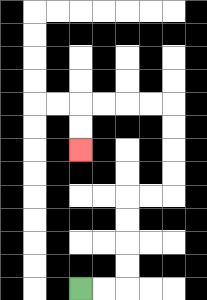{'start': '[3, 12]', 'end': '[3, 6]', 'path_directions': 'R,R,U,U,U,U,R,R,U,U,U,U,L,L,L,L,D,D', 'path_coordinates': '[[3, 12], [4, 12], [5, 12], [5, 11], [5, 10], [5, 9], [5, 8], [6, 8], [7, 8], [7, 7], [7, 6], [7, 5], [7, 4], [6, 4], [5, 4], [4, 4], [3, 4], [3, 5], [3, 6]]'}